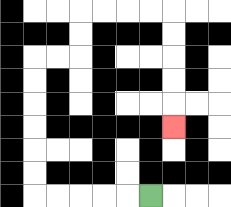{'start': '[6, 8]', 'end': '[7, 5]', 'path_directions': 'L,L,L,L,L,U,U,U,U,U,U,R,R,U,U,R,R,R,R,D,D,D,D,D', 'path_coordinates': '[[6, 8], [5, 8], [4, 8], [3, 8], [2, 8], [1, 8], [1, 7], [1, 6], [1, 5], [1, 4], [1, 3], [1, 2], [2, 2], [3, 2], [3, 1], [3, 0], [4, 0], [5, 0], [6, 0], [7, 0], [7, 1], [7, 2], [7, 3], [7, 4], [7, 5]]'}